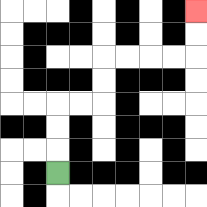{'start': '[2, 7]', 'end': '[8, 0]', 'path_directions': 'U,U,U,R,R,U,U,R,R,R,R,U,U', 'path_coordinates': '[[2, 7], [2, 6], [2, 5], [2, 4], [3, 4], [4, 4], [4, 3], [4, 2], [5, 2], [6, 2], [7, 2], [8, 2], [8, 1], [8, 0]]'}